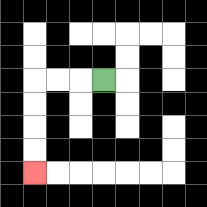{'start': '[4, 3]', 'end': '[1, 7]', 'path_directions': 'L,L,L,D,D,D,D', 'path_coordinates': '[[4, 3], [3, 3], [2, 3], [1, 3], [1, 4], [1, 5], [1, 6], [1, 7]]'}